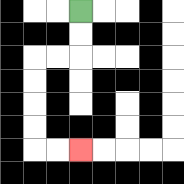{'start': '[3, 0]', 'end': '[3, 6]', 'path_directions': 'D,D,L,L,D,D,D,D,R,R', 'path_coordinates': '[[3, 0], [3, 1], [3, 2], [2, 2], [1, 2], [1, 3], [1, 4], [1, 5], [1, 6], [2, 6], [3, 6]]'}